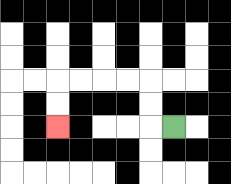{'start': '[7, 5]', 'end': '[2, 5]', 'path_directions': 'L,U,U,L,L,L,L,D,D', 'path_coordinates': '[[7, 5], [6, 5], [6, 4], [6, 3], [5, 3], [4, 3], [3, 3], [2, 3], [2, 4], [2, 5]]'}